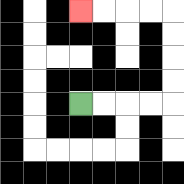{'start': '[3, 4]', 'end': '[3, 0]', 'path_directions': 'R,R,R,R,U,U,U,U,L,L,L,L', 'path_coordinates': '[[3, 4], [4, 4], [5, 4], [6, 4], [7, 4], [7, 3], [7, 2], [7, 1], [7, 0], [6, 0], [5, 0], [4, 0], [3, 0]]'}